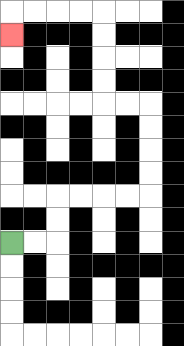{'start': '[0, 10]', 'end': '[0, 1]', 'path_directions': 'R,R,U,U,R,R,R,R,U,U,U,U,L,L,U,U,U,U,L,L,L,L,D', 'path_coordinates': '[[0, 10], [1, 10], [2, 10], [2, 9], [2, 8], [3, 8], [4, 8], [5, 8], [6, 8], [6, 7], [6, 6], [6, 5], [6, 4], [5, 4], [4, 4], [4, 3], [4, 2], [4, 1], [4, 0], [3, 0], [2, 0], [1, 0], [0, 0], [0, 1]]'}